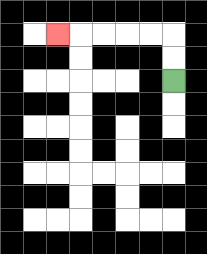{'start': '[7, 3]', 'end': '[2, 1]', 'path_directions': 'U,U,L,L,L,L,L', 'path_coordinates': '[[7, 3], [7, 2], [7, 1], [6, 1], [5, 1], [4, 1], [3, 1], [2, 1]]'}